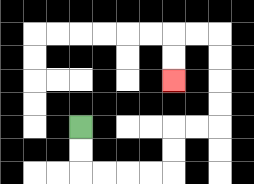{'start': '[3, 5]', 'end': '[7, 3]', 'path_directions': 'D,D,R,R,R,R,U,U,R,R,U,U,U,U,L,L,D,D', 'path_coordinates': '[[3, 5], [3, 6], [3, 7], [4, 7], [5, 7], [6, 7], [7, 7], [7, 6], [7, 5], [8, 5], [9, 5], [9, 4], [9, 3], [9, 2], [9, 1], [8, 1], [7, 1], [7, 2], [7, 3]]'}